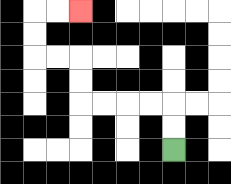{'start': '[7, 6]', 'end': '[3, 0]', 'path_directions': 'U,U,L,L,L,L,U,U,L,L,U,U,R,R', 'path_coordinates': '[[7, 6], [7, 5], [7, 4], [6, 4], [5, 4], [4, 4], [3, 4], [3, 3], [3, 2], [2, 2], [1, 2], [1, 1], [1, 0], [2, 0], [3, 0]]'}